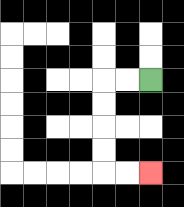{'start': '[6, 3]', 'end': '[6, 7]', 'path_directions': 'L,L,D,D,D,D,R,R', 'path_coordinates': '[[6, 3], [5, 3], [4, 3], [4, 4], [4, 5], [4, 6], [4, 7], [5, 7], [6, 7]]'}